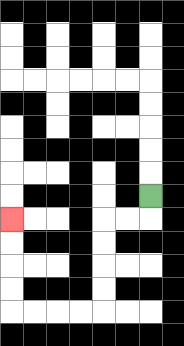{'start': '[6, 8]', 'end': '[0, 9]', 'path_directions': 'D,L,L,D,D,D,D,L,L,L,L,U,U,U,U', 'path_coordinates': '[[6, 8], [6, 9], [5, 9], [4, 9], [4, 10], [4, 11], [4, 12], [4, 13], [3, 13], [2, 13], [1, 13], [0, 13], [0, 12], [0, 11], [0, 10], [0, 9]]'}